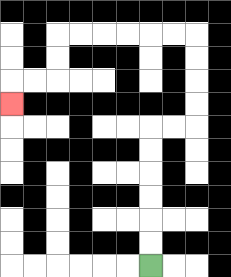{'start': '[6, 11]', 'end': '[0, 4]', 'path_directions': 'U,U,U,U,U,U,R,R,U,U,U,U,L,L,L,L,L,L,D,D,L,L,D', 'path_coordinates': '[[6, 11], [6, 10], [6, 9], [6, 8], [6, 7], [6, 6], [6, 5], [7, 5], [8, 5], [8, 4], [8, 3], [8, 2], [8, 1], [7, 1], [6, 1], [5, 1], [4, 1], [3, 1], [2, 1], [2, 2], [2, 3], [1, 3], [0, 3], [0, 4]]'}